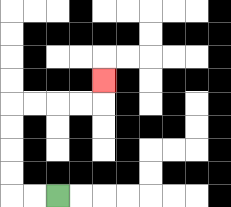{'start': '[2, 8]', 'end': '[4, 3]', 'path_directions': 'L,L,U,U,U,U,R,R,R,R,U', 'path_coordinates': '[[2, 8], [1, 8], [0, 8], [0, 7], [0, 6], [0, 5], [0, 4], [1, 4], [2, 4], [3, 4], [4, 4], [4, 3]]'}